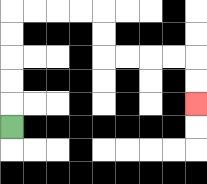{'start': '[0, 5]', 'end': '[8, 4]', 'path_directions': 'U,U,U,U,U,R,R,R,R,D,D,R,R,R,R,D,D', 'path_coordinates': '[[0, 5], [0, 4], [0, 3], [0, 2], [0, 1], [0, 0], [1, 0], [2, 0], [3, 0], [4, 0], [4, 1], [4, 2], [5, 2], [6, 2], [7, 2], [8, 2], [8, 3], [8, 4]]'}